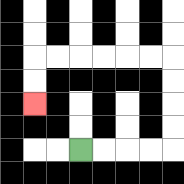{'start': '[3, 6]', 'end': '[1, 4]', 'path_directions': 'R,R,R,R,U,U,U,U,L,L,L,L,L,L,D,D', 'path_coordinates': '[[3, 6], [4, 6], [5, 6], [6, 6], [7, 6], [7, 5], [7, 4], [7, 3], [7, 2], [6, 2], [5, 2], [4, 2], [3, 2], [2, 2], [1, 2], [1, 3], [1, 4]]'}